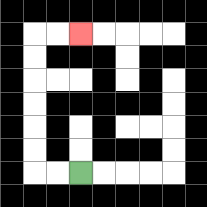{'start': '[3, 7]', 'end': '[3, 1]', 'path_directions': 'L,L,U,U,U,U,U,U,R,R', 'path_coordinates': '[[3, 7], [2, 7], [1, 7], [1, 6], [1, 5], [1, 4], [1, 3], [1, 2], [1, 1], [2, 1], [3, 1]]'}